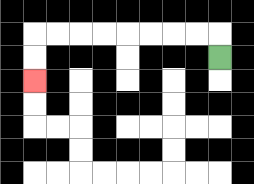{'start': '[9, 2]', 'end': '[1, 3]', 'path_directions': 'U,L,L,L,L,L,L,L,L,D,D', 'path_coordinates': '[[9, 2], [9, 1], [8, 1], [7, 1], [6, 1], [5, 1], [4, 1], [3, 1], [2, 1], [1, 1], [1, 2], [1, 3]]'}